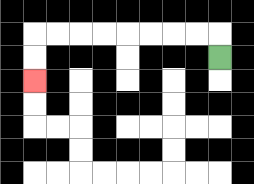{'start': '[9, 2]', 'end': '[1, 3]', 'path_directions': 'U,L,L,L,L,L,L,L,L,D,D', 'path_coordinates': '[[9, 2], [9, 1], [8, 1], [7, 1], [6, 1], [5, 1], [4, 1], [3, 1], [2, 1], [1, 1], [1, 2], [1, 3]]'}